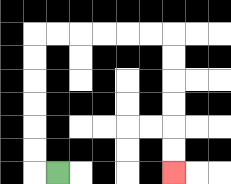{'start': '[2, 7]', 'end': '[7, 7]', 'path_directions': 'L,U,U,U,U,U,U,R,R,R,R,R,R,D,D,D,D,D,D', 'path_coordinates': '[[2, 7], [1, 7], [1, 6], [1, 5], [1, 4], [1, 3], [1, 2], [1, 1], [2, 1], [3, 1], [4, 1], [5, 1], [6, 1], [7, 1], [7, 2], [7, 3], [7, 4], [7, 5], [7, 6], [7, 7]]'}